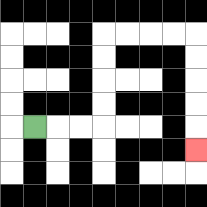{'start': '[1, 5]', 'end': '[8, 6]', 'path_directions': 'R,R,R,U,U,U,U,R,R,R,R,D,D,D,D,D', 'path_coordinates': '[[1, 5], [2, 5], [3, 5], [4, 5], [4, 4], [4, 3], [4, 2], [4, 1], [5, 1], [6, 1], [7, 1], [8, 1], [8, 2], [8, 3], [8, 4], [8, 5], [8, 6]]'}